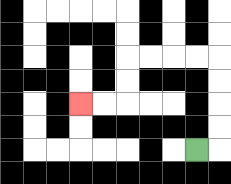{'start': '[8, 6]', 'end': '[3, 4]', 'path_directions': 'R,U,U,U,U,L,L,L,L,D,D,L,L', 'path_coordinates': '[[8, 6], [9, 6], [9, 5], [9, 4], [9, 3], [9, 2], [8, 2], [7, 2], [6, 2], [5, 2], [5, 3], [5, 4], [4, 4], [3, 4]]'}